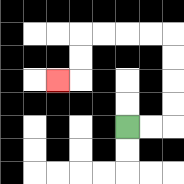{'start': '[5, 5]', 'end': '[2, 3]', 'path_directions': 'R,R,U,U,U,U,L,L,L,L,D,D,L', 'path_coordinates': '[[5, 5], [6, 5], [7, 5], [7, 4], [7, 3], [7, 2], [7, 1], [6, 1], [5, 1], [4, 1], [3, 1], [3, 2], [3, 3], [2, 3]]'}